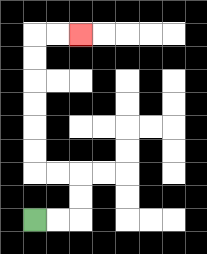{'start': '[1, 9]', 'end': '[3, 1]', 'path_directions': 'R,R,U,U,L,L,U,U,U,U,U,U,R,R', 'path_coordinates': '[[1, 9], [2, 9], [3, 9], [3, 8], [3, 7], [2, 7], [1, 7], [1, 6], [1, 5], [1, 4], [1, 3], [1, 2], [1, 1], [2, 1], [3, 1]]'}